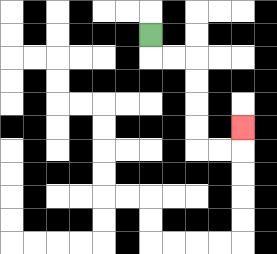{'start': '[6, 1]', 'end': '[10, 5]', 'path_directions': 'D,R,R,D,D,D,D,R,R,U', 'path_coordinates': '[[6, 1], [6, 2], [7, 2], [8, 2], [8, 3], [8, 4], [8, 5], [8, 6], [9, 6], [10, 6], [10, 5]]'}